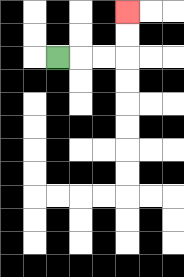{'start': '[2, 2]', 'end': '[5, 0]', 'path_directions': 'R,R,R,U,U', 'path_coordinates': '[[2, 2], [3, 2], [4, 2], [5, 2], [5, 1], [5, 0]]'}